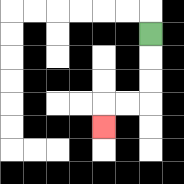{'start': '[6, 1]', 'end': '[4, 5]', 'path_directions': 'D,D,D,L,L,D', 'path_coordinates': '[[6, 1], [6, 2], [6, 3], [6, 4], [5, 4], [4, 4], [4, 5]]'}